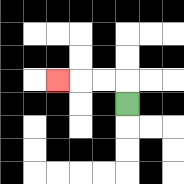{'start': '[5, 4]', 'end': '[2, 3]', 'path_directions': 'U,L,L,L', 'path_coordinates': '[[5, 4], [5, 3], [4, 3], [3, 3], [2, 3]]'}